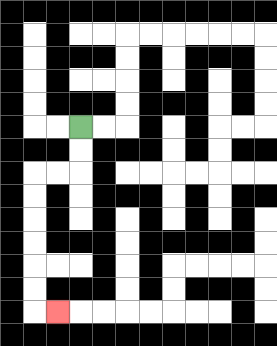{'start': '[3, 5]', 'end': '[2, 13]', 'path_directions': 'D,D,L,L,D,D,D,D,D,D,R', 'path_coordinates': '[[3, 5], [3, 6], [3, 7], [2, 7], [1, 7], [1, 8], [1, 9], [1, 10], [1, 11], [1, 12], [1, 13], [2, 13]]'}